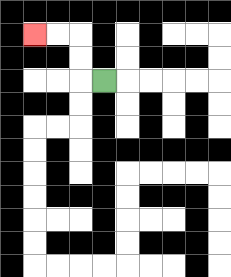{'start': '[4, 3]', 'end': '[1, 1]', 'path_directions': 'L,U,U,L,L', 'path_coordinates': '[[4, 3], [3, 3], [3, 2], [3, 1], [2, 1], [1, 1]]'}